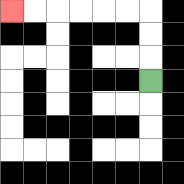{'start': '[6, 3]', 'end': '[0, 0]', 'path_directions': 'U,U,U,L,L,L,L,L,L', 'path_coordinates': '[[6, 3], [6, 2], [6, 1], [6, 0], [5, 0], [4, 0], [3, 0], [2, 0], [1, 0], [0, 0]]'}